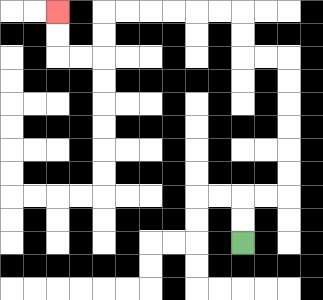{'start': '[10, 10]', 'end': '[2, 0]', 'path_directions': 'U,U,R,R,U,U,U,U,U,U,L,L,U,U,L,L,L,L,L,L,D,D,L,L,U,U', 'path_coordinates': '[[10, 10], [10, 9], [10, 8], [11, 8], [12, 8], [12, 7], [12, 6], [12, 5], [12, 4], [12, 3], [12, 2], [11, 2], [10, 2], [10, 1], [10, 0], [9, 0], [8, 0], [7, 0], [6, 0], [5, 0], [4, 0], [4, 1], [4, 2], [3, 2], [2, 2], [2, 1], [2, 0]]'}